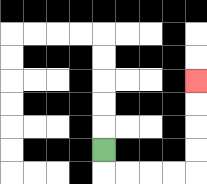{'start': '[4, 6]', 'end': '[8, 3]', 'path_directions': 'D,R,R,R,R,U,U,U,U', 'path_coordinates': '[[4, 6], [4, 7], [5, 7], [6, 7], [7, 7], [8, 7], [8, 6], [8, 5], [8, 4], [8, 3]]'}